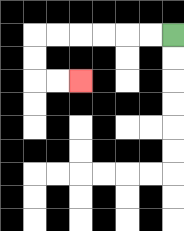{'start': '[7, 1]', 'end': '[3, 3]', 'path_directions': 'L,L,L,L,L,L,D,D,R,R', 'path_coordinates': '[[7, 1], [6, 1], [5, 1], [4, 1], [3, 1], [2, 1], [1, 1], [1, 2], [1, 3], [2, 3], [3, 3]]'}